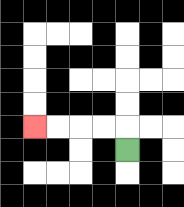{'start': '[5, 6]', 'end': '[1, 5]', 'path_directions': 'U,L,L,L,L', 'path_coordinates': '[[5, 6], [5, 5], [4, 5], [3, 5], [2, 5], [1, 5]]'}